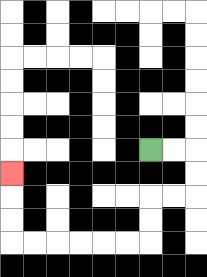{'start': '[6, 6]', 'end': '[0, 7]', 'path_directions': 'R,R,D,D,L,L,D,D,L,L,L,L,L,L,U,U,U', 'path_coordinates': '[[6, 6], [7, 6], [8, 6], [8, 7], [8, 8], [7, 8], [6, 8], [6, 9], [6, 10], [5, 10], [4, 10], [3, 10], [2, 10], [1, 10], [0, 10], [0, 9], [0, 8], [0, 7]]'}